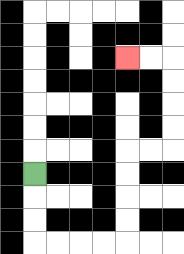{'start': '[1, 7]', 'end': '[5, 2]', 'path_directions': 'D,D,D,R,R,R,R,U,U,U,U,R,R,U,U,U,U,L,L', 'path_coordinates': '[[1, 7], [1, 8], [1, 9], [1, 10], [2, 10], [3, 10], [4, 10], [5, 10], [5, 9], [5, 8], [5, 7], [5, 6], [6, 6], [7, 6], [7, 5], [7, 4], [7, 3], [7, 2], [6, 2], [5, 2]]'}